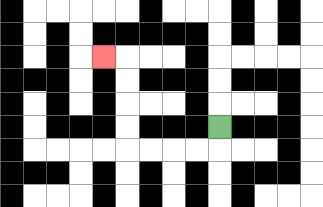{'start': '[9, 5]', 'end': '[4, 2]', 'path_directions': 'D,L,L,L,L,U,U,U,U,L', 'path_coordinates': '[[9, 5], [9, 6], [8, 6], [7, 6], [6, 6], [5, 6], [5, 5], [5, 4], [5, 3], [5, 2], [4, 2]]'}